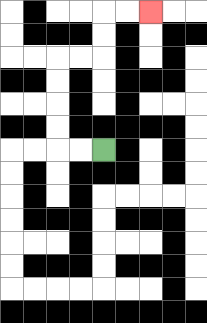{'start': '[4, 6]', 'end': '[6, 0]', 'path_directions': 'L,L,U,U,U,U,R,R,U,U,R,R', 'path_coordinates': '[[4, 6], [3, 6], [2, 6], [2, 5], [2, 4], [2, 3], [2, 2], [3, 2], [4, 2], [4, 1], [4, 0], [5, 0], [6, 0]]'}